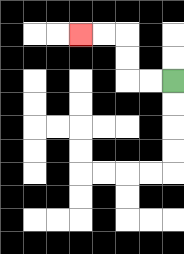{'start': '[7, 3]', 'end': '[3, 1]', 'path_directions': 'L,L,U,U,L,L', 'path_coordinates': '[[7, 3], [6, 3], [5, 3], [5, 2], [5, 1], [4, 1], [3, 1]]'}